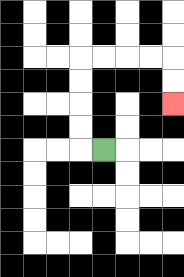{'start': '[4, 6]', 'end': '[7, 4]', 'path_directions': 'L,U,U,U,U,R,R,R,R,D,D', 'path_coordinates': '[[4, 6], [3, 6], [3, 5], [3, 4], [3, 3], [3, 2], [4, 2], [5, 2], [6, 2], [7, 2], [7, 3], [7, 4]]'}